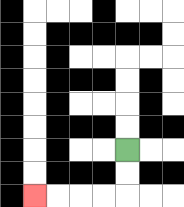{'start': '[5, 6]', 'end': '[1, 8]', 'path_directions': 'D,D,L,L,L,L', 'path_coordinates': '[[5, 6], [5, 7], [5, 8], [4, 8], [3, 8], [2, 8], [1, 8]]'}